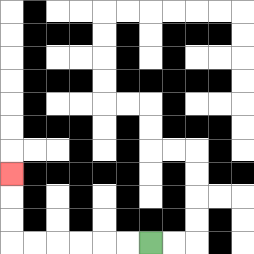{'start': '[6, 10]', 'end': '[0, 7]', 'path_directions': 'L,L,L,L,L,L,U,U,U', 'path_coordinates': '[[6, 10], [5, 10], [4, 10], [3, 10], [2, 10], [1, 10], [0, 10], [0, 9], [0, 8], [0, 7]]'}